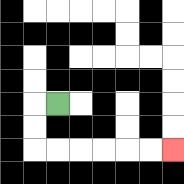{'start': '[2, 4]', 'end': '[7, 6]', 'path_directions': 'L,D,D,R,R,R,R,R,R', 'path_coordinates': '[[2, 4], [1, 4], [1, 5], [1, 6], [2, 6], [3, 6], [4, 6], [5, 6], [6, 6], [7, 6]]'}